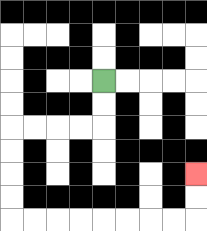{'start': '[4, 3]', 'end': '[8, 7]', 'path_directions': 'D,D,L,L,L,L,D,D,D,D,R,R,R,R,R,R,R,R,U,U', 'path_coordinates': '[[4, 3], [4, 4], [4, 5], [3, 5], [2, 5], [1, 5], [0, 5], [0, 6], [0, 7], [0, 8], [0, 9], [1, 9], [2, 9], [3, 9], [4, 9], [5, 9], [6, 9], [7, 9], [8, 9], [8, 8], [8, 7]]'}